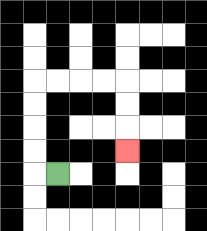{'start': '[2, 7]', 'end': '[5, 6]', 'path_directions': 'L,U,U,U,U,R,R,R,R,D,D,D', 'path_coordinates': '[[2, 7], [1, 7], [1, 6], [1, 5], [1, 4], [1, 3], [2, 3], [3, 3], [4, 3], [5, 3], [5, 4], [5, 5], [5, 6]]'}